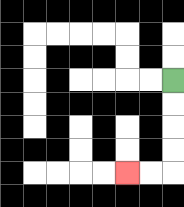{'start': '[7, 3]', 'end': '[5, 7]', 'path_directions': 'D,D,D,D,L,L', 'path_coordinates': '[[7, 3], [7, 4], [7, 5], [7, 6], [7, 7], [6, 7], [5, 7]]'}